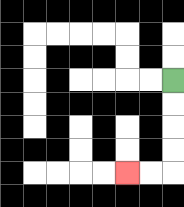{'start': '[7, 3]', 'end': '[5, 7]', 'path_directions': 'D,D,D,D,L,L', 'path_coordinates': '[[7, 3], [7, 4], [7, 5], [7, 6], [7, 7], [6, 7], [5, 7]]'}